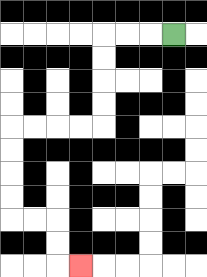{'start': '[7, 1]', 'end': '[3, 11]', 'path_directions': 'L,L,L,D,D,D,D,L,L,L,L,D,D,D,D,R,R,D,D,R', 'path_coordinates': '[[7, 1], [6, 1], [5, 1], [4, 1], [4, 2], [4, 3], [4, 4], [4, 5], [3, 5], [2, 5], [1, 5], [0, 5], [0, 6], [0, 7], [0, 8], [0, 9], [1, 9], [2, 9], [2, 10], [2, 11], [3, 11]]'}